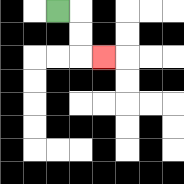{'start': '[2, 0]', 'end': '[4, 2]', 'path_directions': 'R,D,D,R', 'path_coordinates': '[[2, 0], [3, 0], [3, 1], [3, 2], [4, 2]]'}